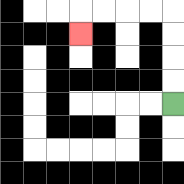{'start': '[7, 4]', 'end': '[3, 1]', 'path_directions': 'U,U,U,U,L,L,L,L,D', 'path_coordinates': '[[7, 4], [7, 3], [7, 2], [7, 1], [7, 0], [6, 0], [5, 0], [4, 0], [3, 0], [3, 1]]'}